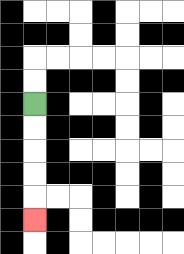{'start': '[1, 4]', 'end': '[1, 9]', 'path_directions': 'D,D,D,D,D', 'path_coordinates': '[[1, 4], [1, 5], [1, 6], [1, 7], [1, 8], [1, 9]]'}